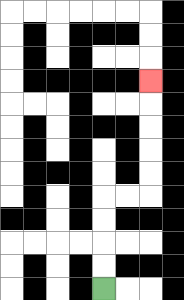{'start': '[4, 12]', 'end': '[6, 3]', 'path_directions': 'U,U,U,U,R,R,U,U,U,U,U', 'path_coordinates': '[[4, 12], [4, 11], [4, 10], [4, 9], [4, 8], [5, 8], [6, 8], [6, 7], [6, 6], [6, 5], [6, 4], [6, 3]]'}